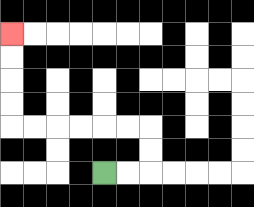{'start': '[4, 7]', 'end': '[0, 1]', 'path_directions': 'R,R,U,U,L,L,L,L,L,L,U,U,U,U', 'path_coordinates': '[[4, 7], [5, 7], [6, 7], [6, 6], [6, 5], [5, 5], [4, 5], [3, 5], [2, 5], [1, 5], [0, 5], [0, 4], [0, 3], [0, 2], [0, 1]]'}